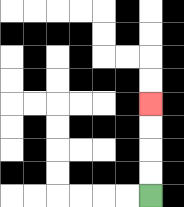{'start': '[6, 8]', 'end': '[6, 4]', 'path_directions': 'U,U,U,U', 'path_coordinates': '[[6, 8], [6, 7], [6, 6], [6, 5], [6, 4]]'}